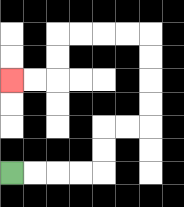{'start': '[0, 7]', 'end': '[0, 3]', 'path_directions': 'R,R,R,R,U,U,R,R,U,U,U,U,L,L,L,L,D,D,L,L', 'path_coordinates': '[[0, 7], [1, 7], [2, 7], [3, 7], [4, 7], [4, 6], [4, 5], [5, 5], [6, 5], [6, 4], [6, 3], [6, 2], [6, 1], [5, 1], [4, 1], [3, 1], [2, 1], [2, 2], [2, 3], [1, 3], [0, 3]]'}